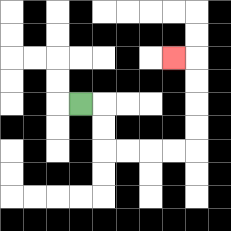{'start': '[3, 4]', 'end': '[7, 2]', 'path_directions': 'R,D,D,R,R,R,R,U,U,U,U,L', 'path_coordinates': '[[3, 4], [4, 4], [4, 5], [4, 6], [5, 6], [6, 6], [7, 6], [8, 6], [8, 5], [8, 4], [8, 3], [8, 2], [7, 2]]'}